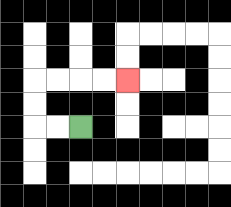{'start': '[3, 5]', 'end': '[5, 3]', 'path_directions': 'L,L,U,U,R,R,R,R', 'path_coordinates': '[[3, 5], [2, 5], [1, 5], [1, 4], [1, 3], [2, 3], [3, 3], [4, 3], [5, 3]]'}